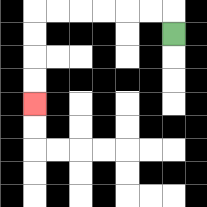{'start': '[7, 1]', 'end': '[1, 4]', 'path_directions': 'U,L,L,L,L,L,L,D,D,D,D', 'path_coordinates': '[[7, 1], [7, 0], [6, 0], [5, 0], [4, 0], [3, 0], [2, 0], [1, 0], [1, 1], [1, 2], [1, 3], [1, 4]]'}